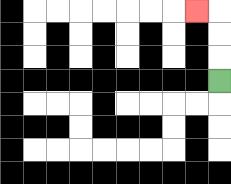{'start': '[9, 3]', 'end': '[8, 0]', 'path_directions': 'U,U,U,L', 'path_coordinates': '[[9, 3], [9, 2], [9, 1], [9, 0], [8, 0]]'}